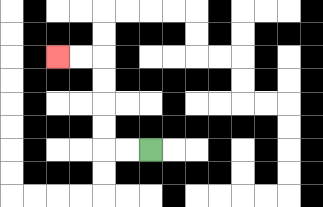{'start': '[6, 6]', 'end': '[2, 2]', 'path_directions': 'L,L,U,U,U,U,L,L', 'path_coordinates': '[[6, 6], [5, 6], [4, 6], [4, 5], [4, 4], [4, 3], [4, 2], [3, 2], [2, 2]]'}